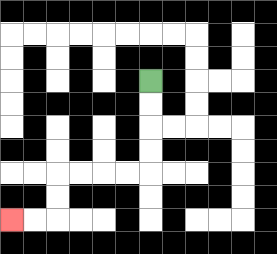{'start': '[6, 3]', 'end': '[0, 9]', 'path_directions': 'D,D,D,D,L,L,L,L,D,D,L,L', 'path_coordinates': '[[6, 3], [6, 4], [6, 5], [6, 6], [6, 7], [5, 7], [4, 7], [3, 7], [2, 7], [2, 8], [2, 9], [1, 9], [0, 9]]'}